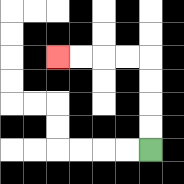{'start': '[6, 6]', 'end': '[2, 2]', 'path_directions': 'U,U,U,U,L,L,L,L', 'path_coordinates': '[[6, 6], [6, 5], [6, 4], [6, 3], [6, 2], [5, 2], [4, 2], [3, 2], [2, 2]]'}